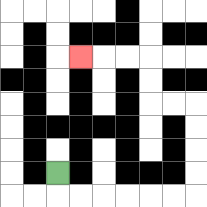{'start': '[2, 7]', 'end': '[3, 2]', 'path_directions': 'D,R,R,R,R,R,R,U,U,U,U,L,L,U,U,L,L,L', 'path_coordinates': '[[2, 7], [2, 8], [3, 8], [4, 8], [5, 8], [6, 8], [7, 8], [8, 8], [8, 7], [8, 6], [8, 5], [8, 4], [7, 4], [6, 4], [6, 3], [6, 2], [5, 2], [4, 2], [3, 2]]'}